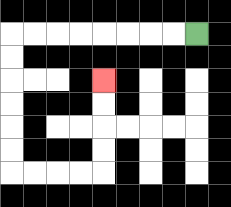{'start': '[8, 1]', 'end': '[4, 3]', 'path_directions': 'L,L,L,L,L,L,L,L,D,D,D,D,D,D,R,R,R,R,U,U,U,U', 'path_coordinates': '[[8, 1], [7, 1], [6, 1], [5, 1], [4, 1], [3, 1], [2, 1], [1, 1], [0, 1], [0, 2], [0, 3], [0, 4], [0, 5], [0, 6], [0, 7], [1, 7], [2, 7], [3, 7], [4, 7], [4, 6], [4, 5], [4, 4], [4, 3]]'}